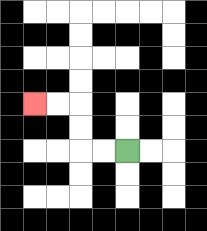{'start': '[5, 6]', 'end': '[1, 4]', 'path_directions': 'L,L,U,U,L,L', 'path_coordinates': '[[5, 6], [4, 6], [3, 6], [3, 5], [3, 4], [2, 4], [1, 4]]'}